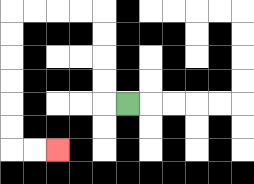{'start': '[5, 4]', 'end': '[2, 6]', 'path_directions': 'L,U,U,U,U,L,L,L,L,D,D,D,D,D,D,R,R', 'path_coordinates': '[[5, 4], [4, 4], [4, 3], [4, 2], [4, 1], [4, 0], [3, 0], [2, 0], [1, 0], [0, 0], [0, 1], [0, 2], [0, 3], [0, 4], [0, 5], [0, 6], [1, 6], [2, 6]]'}